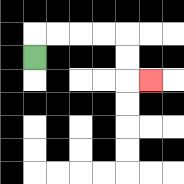{'start': '[1, 2]', 'end': '[6, 3]', 'path_directions': 'U,R,R,R,R,D,D,R', 'path_coordinates': '[[1, 2], [1, 1], [2, 1], [3, 1], [4, 1], [5, 1], [5, 2], [5, 3], [6, 3]]'}